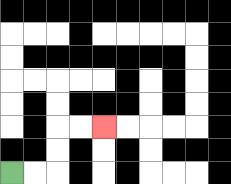{'start': '[0, 7]', 'end': '[4, 5]', 'path_directions': 'R,R,U,U,R,R', 'path_coordinates': '[[0, 7], [1, 7], [2, 7], [2, 6], [2, 5], [3, 5], [4, 5]]'}